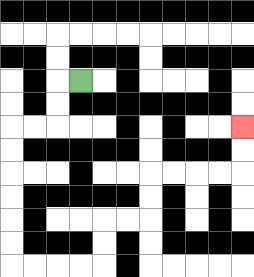{'start': '[3, 3]', 'end': '[10, 5]', 'path_directions': 'L,D,D,L,L,D,D,D,D,D,D,R,R,R,R,U,U,R,R,U,U,R,R,R,R,U,U', 'path_coordinates': '[[3, 3], [2, 3], [2, 4], [2, 5], [1, 5], [0, 5], [0, 6], [0, 7], [0, 8], [0, 9], [0, 10], [0, 11], [1, 11], [2, 11], [3, 11], [4, 11], [4, 10], [4, 9], [5, 9], [6, 9], [6, 8], [6, 7], [7, 7], [8, 7], [9, 7], [10, 7], [10, 6], [10, 5]]'}